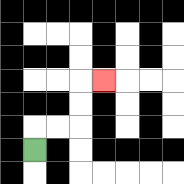{'start': '[1, 6]', 'end': '[4, 3]', 'path_directions': 'U,R,R,U,U,R', 'path_coordinates': '[[1, 6], [1, 5], [2, 5], [3, 5], [3, 4], [3, 3], [4, 3]]'}